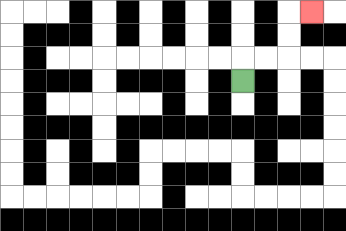{'start': '[10, 3]', 'end': '[13, 0]', 'path_directions': 'U,R,R,U,U,R', 'path_coordinates': '[[10, 3], [10, 2], [11, 2], [12, 2], [12, 1], [12, 0], [13, 0]]'}